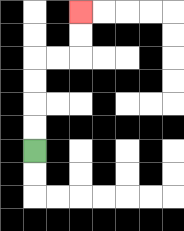{'start': '[1, 6]', 'end': '[3, 0]', 'path_directions': 'U,U,U,U,R,R,U,U', 'path_coordinates': '[[1, 6], [1, 5], [1, 4], [1, 3], [1, 2], [2, 2], [3, 2], [3, 1], [3, 0]]'}